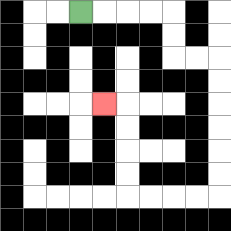{'start': '[3, 0]', 'end': '[4, 4]', 'path_directions': 'R,R,R,R,D,D,R,R,D,D,D,D,D,D,L,L,L,L,U,U,U,U,L', 'path_coordinates': '[[3, 0], [4, 0], [5, 0], [6, 0], [7, 0], [7, 1], [7, 2], [8, 2], [9, 2], [9, 3], [9, 4], [9, 5], [9, 6], [9, 7], [9, 8], [8, 8], [7, 8], [6, 8], [5, 8], [5, 7], [5, 6], [5, 5], [5, 4], [4, 4]]'}